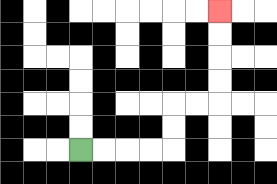{'start': '[3, 6]', 'end': '[9, 0]', 'path_directions': 'R,R,R,R,U,U,R,R,U,U,U,U', 'path_coordinates': '[[3, 6], [4, 6], [5, 6], [6, 6], [7, 6], [7, 5], [7, 4], [8, 4], [9, 4], [9, 3], [9, 2], [9, 1], [9, 0]]'}